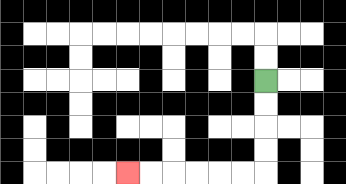{'start': '[11, 3]', 'end': '[5, 7]', 'path_directions': 'D,D,D,D,L,L,L,L,L,L', 'path_coordinates': '[[11, 3], [11, 4], [11, 5], [11, 6], [11, 7], [10, 7], [9, 7], [8, 7], [7, 7], [6, 7], [5, 7]]'}